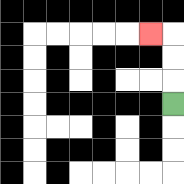{'start': '[7, 4]', 'end': '[6, 1]', 'path_directions': 'U,U,U,L', 'path_coordinates': '[[7, 4], [7, 3], [7, 2], [7, 1], [6, 1]]'}